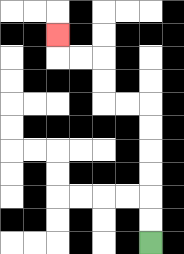{'start': '[6, 10]', 'end': '[2, 1]', 'path_directions': 'U,U,U,U,U,U,L,L,U,U,L,L,U', 'path_coordinates': '[[6, 10], [6, 9], [6, 8], [6, 7], [6, 6], [6, 5], [6, 4], [5, 4], [4, 4], [4, 3], [4, 2], [3, 2], [2, 2], [2, 1]]'}